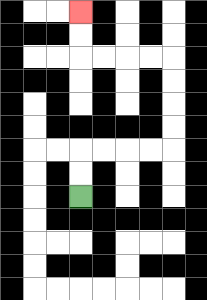{'start': '[3, 8]', 'end': '[3, 0]', 'path_directions': 'U,U,R,R,R,R,U,U,U,U,L,L,L,L,U,U', 'path_coordinates': '[[3, 8], [3, 7], [3, 6], [4, 6], [5, 6], [6, 6], [7, 6], [7, 5], [7, 4], [7, 3], [7, 2], [6, 2], [5, 2], [4, 2], [3, 2], [3, 1], [3, 0]]'}